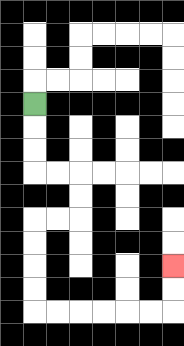{'start': '[1, 4]', 'end': '[7, 11]', 'path_directions': 'D,D,D,R,R,D,D,L,L,D,D,D,D,R,R,R,R,R,R,U,U', 'path_coordinates': '[[1, 4], [1, 5], [1, 6], [1, 7], [2, 7], [3, 7], [3, 8], [3, 9], [2, 9], [1, 9], [1, 10], [1, 11], [1, 12], [1, 13], [2, 13], [3, 13], [4, 13], [5, 13], [6, 13], [7, 13], [7, 12], [7, 11]]'}